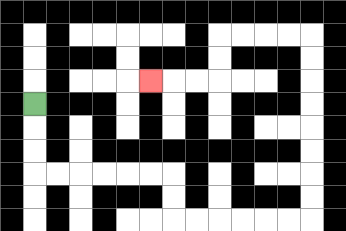{'start': '[1, 4]', 'end': '[6, 3]', 'path_directions': 'D,D,D,R,R,R,R,R,R,D,D,R,R,R,R,R,R,U,U,U,U,U,U,U,U,L,L,L,L,D,D,L,L,L', 'path_coordinates': '[[1, 4], [1, 5], [1, 6], [1, 7], [2, 7], [3, 7], [4, 7], [5, 7], [6, 7], [7, 7], [7, 8], [7, 9], [8, 9], [9, 9], [10, 9], [11, 9], [12, 9], [13, 9], [13, 8], [13, 7], [13, 6], [13, 5], [13, 4], [13, 3], [13, 2], [13, 1], [12, 1], [11, 1], [10, 1], [9, 1], [9, 2], [9, 3], [8, 3], [7, 3], [6, 3]]'}